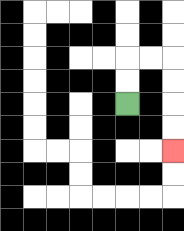{'start': '[5, 4]', 'end': '[7, 6]', 'path_directions': 'U,U,R,R,D,D,D,D', 'path_coordinates': '[[5, 4], [5, 3], [5, 2], [6, 2], [7, 2], [7, 3], [7, 4], [7, 5], [7, 6]]'}